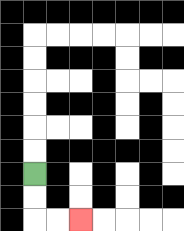{'start': '[1, 7]', 'end': '[3, 9]', 'path_directions': 'D,D,R,R', 'path_coordinates': '[[1, 7], [1, 8], [1, 9], [2, 9], [3, 9]]'}